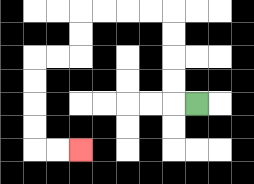{'start': '[8, 4]', 'end': '[3, 6]', 'path_directions': 'L,U,U,U,U,L,L,L,L,D,D,L,L,D,D,D,D,R,R', 'path_coordinates': '[[8, 4], [7, 4], [7, 3], [7, 2], [7, 1], [7, 0], [6, 0], [5, 0], [4, 0], [3, 0], [3, 1], [3, 2], [2, 2], [1, 2], [1, 3], [1, 4], [1, 5], [1, 6], [2, 6], [3, 6]]'}